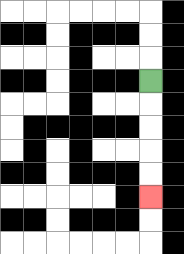{'start': '[6, 3]', 'end': '[6, 8]', 'path_directions': 'D,D,D,D,D', 'path_coordinates': '[[6, 3], [6, 4], [6, 5], [6, 6], [6, 7], [6, 8]]'}